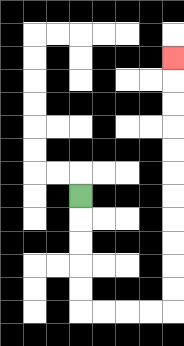{'start': '[3, 8]', 'end': '[7, 2]', 'path_directions': 'D,D,D,D,D,R,R,R,R,U,U,U,U,U,U,U,U,U,U,U', 'path_coordinates': '[[3, 8], [3, 9], [3, 10], [3, 11], [3, 12], [3, 13], [4, 13], [5, 13], [6, 13], [7, 13], [7, 12], [7, 11], [7, 10], [7, 9], [7, 8], [7, 7], [7, 6], [7, 5], [7, 4], [7, 3], [7, 2]]'}